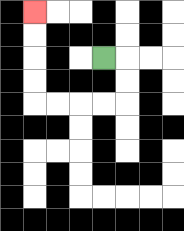{'start': '[4, 2]', 'end': '[1, 0]', 'path_directions': 'R,D,D,L,L,L,L,U,U,U,U', 'path_coordinates': '[[4, 2], [5, 2], [5, 3], [5, 4], [4, 4], [3, 4], [2, 4], [1, 4], [1, 3], [1, 2], [1, 1], [1, 0]]'}